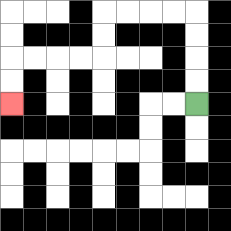{'start': '[8, 4]', 'end': '[0, 4]', 'path_directions': 'U,U,U,U,L,L,L,L,D,D,L,L,L,L,D,D', 'path_coordinates': '[[8, 4], [8, 3], [8, 2], [8, 1], [8, 0], [7, 0], [6, 0], [5, 0], [4, 0], [4, 1], [4, 2], [3, 2], [2, 2], [1, 2], [0, 2], [0, 3], [0, 4]]'}